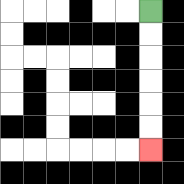{'start': '[6, 0]', 'end': '[6, 6]', 'path_directions': 'D,D,D,D,D,D', 'path_coordinates': '[[6, 0], [6, 1], [6, 2], [6, 3], [6, 4], [6, 5], [6, 6]]'}